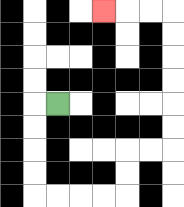{'start': '[2, 4]', 'end': '[4, 0]', 'path_directions': 'L,D,D,D,D,R,R,R,R,U,U,R,R,U,U,U,U,U,U,L,L,L', 'path_coordinates': '[[2, 4], [1, 4], [1, 5], [1, 6], [1, 7], [1, 8], [2, 8], [3, 8], [4, 8], [5, 8], [5, 7], [5, 6], [6, 6], [7, 6], [7, 5], [7, 4], [7, 3], [7, 2], [7, 1], [7, 0], [6, 0], [5, 0], [4, 0]]'}